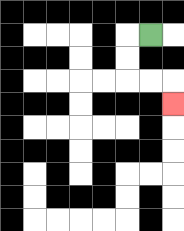{'start': '[6, 1]', 'end': '[7, 4]', 'path_directions': 'L,D,D,R,R,D', 'path_coordinates': '[[6, 1], [5, 1], [5, 2], [5, 3], [6, 3], [7, 3], [7, 4]]'}